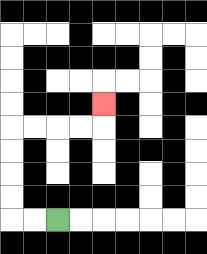{'start': '[2, 9]', 'end': '[4, 4]', 'path_directions': 'L,L,U,U,U,U,R,R,R,R,U', 'path_coordinates': '[[2, 9], [1, 9], [0, 9], [0, 8], [0, 7], [0, 6], [0, 5], [1, 5], [2, 5], [3, 5], [4, 5], [4, 4]]'}